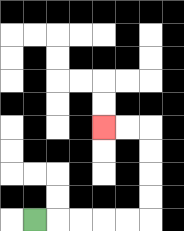{'start': '[1, 9]', 'end': '[4, 5]', 'path_directions': 'R,R,R,R,R,U,U,U,U,L,L', 'path_coordinates': '[[1, 9], [2, 9], [3, 9], [4, 9], [5, 9], [6, 9], [6, 8], [6, 7], [6, 6], [6, 5], [5, 5], [4, 5]]'}